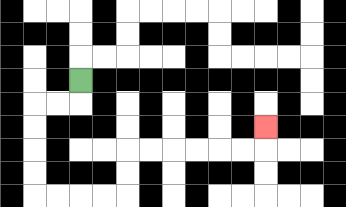{'start': '[3, 3]', 'end': '[11, 5]', 'path_directions': 'D,L,L,D,D,D,D,R,R,R,R,U,U,R,R,R,R,R,R,U', 'path_coordinates': '[[3, 3], [3, 4], [2, 4], [1, 4], [1, 5], [1, 6], [1, 7], [1, 8], [2, 8], [3, 8], [4, 8], [5, 8], [5, 7], [5, 6], [6, 6], [7, 6], [8, 6], [9, 6], [10, 6], [11, 6], [11, 5]]'}